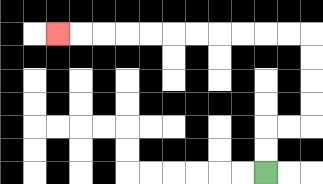{'start': '[11, 7]', 'end': '[2, 1]', 'path_directions': 'U,U,R,R,U,U,U,U,L,L,L,L,L,L,L,L,L,L,L', 'path_coordinates': '[[11, 7], [11, 6], [11, 5], [12, 5], [13, 5], [13, 4], [13, 3], [13, 2], [13, 1], [12, 1], [11, 1], [10, 1], [9, 1], [8, 1], [7, 1], [6, 1], [5, 1], [4, 1], [3, 1], [2, 1]]'}